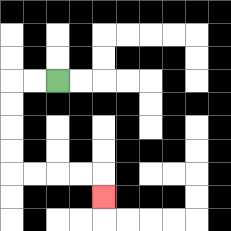{'start': '[2, 3]', 'end': '[4, 8]', 'path_directions': 'L,L,D,D,D,D,R,R,R,R,D', 'path_coordinates': '[[2, 3], [1, 3], [0, 3], [0, 4], [0, 5], [0, 6], [0, 7], [1, 7], [2, 7], [3, 7], [4, 7], [4, 8]]'}